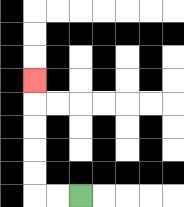{'start': '[3, 8]', 'end': '[1, 3]', 'path_directions': 'L,L,U,U,U,U,U', 'path_coordinates': '[[3, 8], [2, 8], [1, 8], [1, 7], [1, 6], [1, 5], [1, 4], [1, 3]]'}